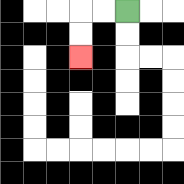{'start': '[5, 0]', 'end': '[3, 2]', 'path_directions': 'L,L,D,D', 'path_coordinates': '[[5, 0], [4, 0], [3, 0], [3, 1], [3, 2]]'}